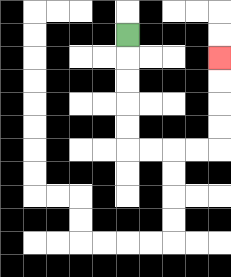{'start': '[5, 1]', 'end': '[9, 2]', 'path_directions': 'D,D,D,D,D,R,R,R,R,U,U,U,U', 'path_coordinates': '[[5, 1], [5, 2], [5, 3], [5, 4], [5, 5], [5, 6], [6, 6], [7, 6], [8, 6], [9, 6], [9, 5], [9, 4], [9, 3], [9, 2]]'}